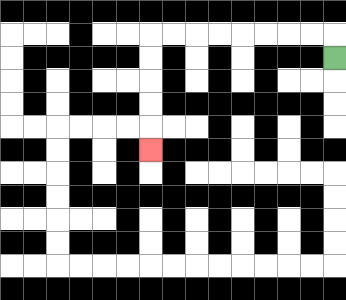{'start': '[14, 2]', 'end': '[6, 6]', 'path_directions': 'U,L,L,L,L,L,L,L,L,D,D,D,D,D', 'path_coordinates': '[[14, 2], [14, 1], [13, 1], [12, 1], [11, 1], [10, 1], [9, 1], [8, 1], [7, 1], [6, 1], [6, 2], [6, 3], [6, 4], [6, 5], [6, 6]]'}